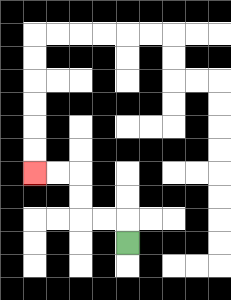{'start': '[5, 10]', 'end': '[1, 7]', 'path_directions': 'U,L,L,U,U,L,L', 'path_coordinates': '[[5, 10], [5, 9], [4, 9], [3, 9], [3, 8], [3, 7], [2, 7], [1, 7]]'}